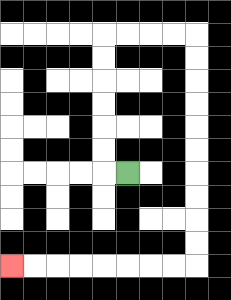{'start': '[5, 7]', 'end': '[0, 11]', 'path_directions': 'L,U,U,U,U,U,U,R,R,R,R,D,D,D,D,D,D,D,D,D,D,L,L,L,L,L,L,L,L', 'path_coordinates': '[[5, 7], [4, 7], [4, 6], [4, 5], [4, 4], [4, 3], [4, 2], [4, 1], [5, 1], [6, 1], [7, 1], [8, 1], [8, 2], [8, 3], [8, 4], [8, 5], [8, 6], [8, 7], [8, 8], [8, 9], [8, 10], [8, 11], [7, 11], [6, 11], [5, 11], [4, 11], [3, 11], [2, 11], [1, 11], [0, 11]]'}